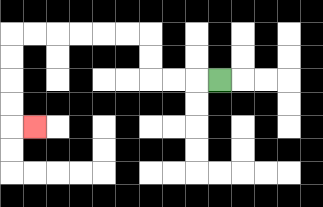{'start': '[9, 3]', 'end': '[1, 5]', 'path_directions': 'L,L,L,U,U,L,L,L,L,L,L,D,D,D,D,R', 'path_coordinates': '[[9, 3], [8, 3], [7, 3], [6, 3], [6, 2], [6, 1], [5, 1], [4, 1], [3, 1], [2, 1], [1, 1], [0, 1], [0, 2], [0, 3], [0, 4], [0, 5], [1, 5]]'}